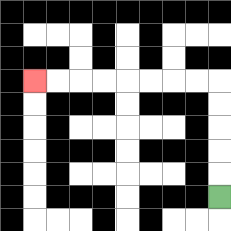{'start': '[9, 8]', 'end': '[1, 3]', 'path_directions': 'U,U,U,U,U,L,L,L,L,L,L,L,L', 'path_coordinates': '[[9, 8], [9, 7], [9, 6], [9, 5], [9, 4], [9, 3], [8, 3], [7, 3], [6, 3], [5, 3], [4, 3], [3, 3], [2, 3], [1, 3]]'}